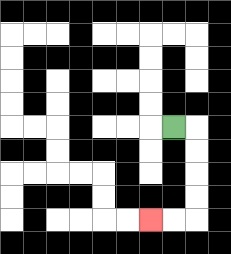{'start': '[7, 5]', 'end': '[6, 9]', 'path_directions': 'R,D,D,D,D,L,L', 'path_coordinates': '[[7, 5], [8, 5], [8, 6], [8, 7], [8, 8], [8, 9], [7, 9], [6, 9]]'}